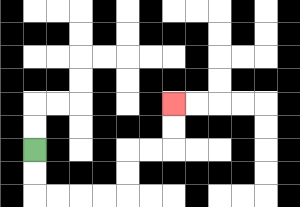{'start': '[1, 6]', 'end': '[7, 4]', 'path_directions': 'D,D,R,R,R,R,U,U,R,R,U,U', 'path_coordinates': '[[1, 6], [1, 7], [1, 8], [2, 8], [3, 8], [4, 8], [5, 8], [5, 7], [5, 6], [6, 6], [7, 6], [7, 5], [7, 4]]'}